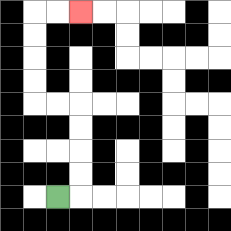{'start': '[2, 8]', 'end': '[3, 0]', 'path_directions': 'R,U,U,U,U,L,L,U,U,U,U,R,R', 'path_coordinates': '[[2, 8], [3, 8], [3, 7], [3, 6], [3, 5], [3, 4], [2, 4], [1, 4], [1, 3], [1, 2], [1, 1], [1, 0], [2, 0], [3, 0]]'}